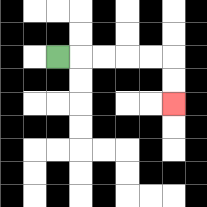{'start': '[2, 2]', 'end': '[7, 4]', 'path_directions': 'R,R,R,R,R,D,D', 'path_coordinates': '[[2, 2], [3, 2], [4, 2], [5, 2], [6, 2], [7, 2], [7, 3], [7, 4]]'}